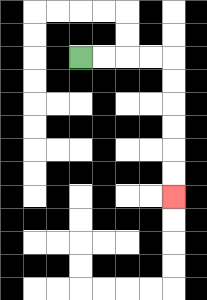{'start': '[3, 2]', 'end': '[7, 8]', 'path_directions': 'R,R,R,R,D,D,D,D,D,D', 'path_coordinates': '[[3, 2], [4, 2], [5, 2], [6, 2], [7, 2], [7, 3], [7, 4], [7, 5], [7, 6], [7, 7], [7, 8]]'}